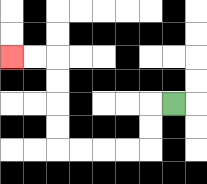{'start': '[7, 4]', 'end': '[0, 2]', 'path_directions': 'L,D,D,L,L,L,L,U,U,U,U,L,L', 'path_coordinates': '[[7, 4], [6, 4], [6, 5], [6, 6], [5, 6], [4, 6], [3, 6], [2, 6], [2, 5], [2, 4], [2, 3], [2, 2], [1, 2], [0, 2]]'}